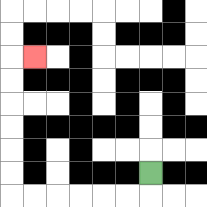{'start': '[6, 7]', 'end': '[1, 2]', 'path_directions': 'D,L,L,L,L,L,L,U,U,U,U,U,U,R', 'path_coordinates': '[[6, 7], [6, 8], [5, 8], [4, 8], [3, 8], [2, 8], [1, 8], [0, 8], [0, 7], [0, 6], [0, 5], [0, 4], [0, 3], [0, 2], [1, 2]]'}